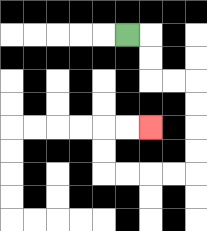{'start': '[5, 1]', 'end': '[6, 5]', 'path_directions': 'R,D,D,R,R,D,D,D,D,L,L,L,L,U,U,R,R', 'path_coordinates': '[[5, 1], [6, 1], [6, 2], [6, 3], [7, 3], [8, 3], [8, 4], [8, 5], [8, 6], [8, 7], [7, 7], [6, 7], [5, 7], [4, 7], [4, 6], [4, 5], [5, 5], [6, 5]]'}